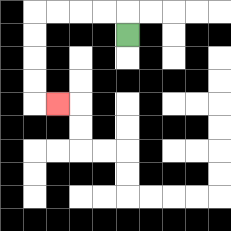{'start': '[5, 1]', 'end': '[2, 4]', 'path_directions': 'U,L,L,L,L,D,D,D,D,R', 'path_coordinates': '[[5, 1], [5, 0], [4, 0], [3, 0], [2, 0], [1, 0], [1, 1], [1, 2], [1, 3], [1, 4], [2, 4]]'}